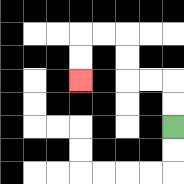{'start': '[7, 5]', 'end': '[3, 3]', 'path_directions': 'U,U,L,L,U,U,L,L,D,D', 'path_coordinates': '[[7, 5], [7, 4], [7, 3], [6, 3], [5, 3], [5, 2], [5, 1], [4, 1], [3, 1], [3, 2], [3, 3]]'}